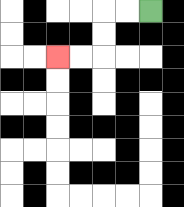{'start': '[6, 0]', 'end': '[2, 2]', 'path_directions': 'L,L,D,D,L,L', 'path_coordinates': '[[6, 0], [5, 0], [4, 0], [4, 1], [4, 2], [3, 2], [2, 2]]'}